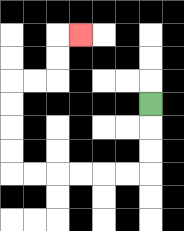{'start': '[6, 4]', 'end': '[3, 1]', 'path_directions': 'D,D,D,L,L,L,L,L,L,U,U,U,U,R,R,U,U,R', 'path_coordinates': '[[6, 4], [6, 5], [6, 6], [6, 7], [5, 7], [4, 7], [3, 7], [2, 7], [1, 7], [0, 7], [0, 6], [0, 5], [0, 4], [0, 3], [1, 3], [2, 3], [2, 2], [2, 1], [3, 1]]'}